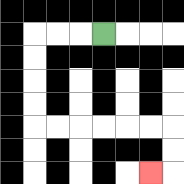{'start': '[4, 1]', 'end': '[6, 7]', 'path_directions': 'L,L,L,D,D,D,D,R,R,R,R,R,R,D,D,L', 'path_coordinates': '[[4, 1], [3, 1], [2, 1], [1, 1], [1, 2], [1, 3], [1, 4], [1, 5], [2, 5], [3, 5], [4, 5], [5, 5], [6, 5], [7, 5], [7, 6], [7, 7], [6, 7]]'}